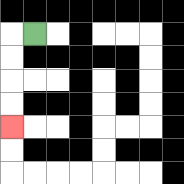{'start': '[1, 1]', 'end': '[0, 5]', 'path_directions': 'L,D,D,D,D', 'path_coordinates': '[[1, 1], [0, 1], [0, 2], [0, 3], [0, 4], [0, 5]]'}